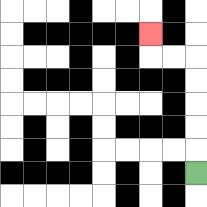{'start': '[8, 7]', 'end': '[6, 1]', 'path_directions': 'U,U,U,U,U,L,L,U', 'path_coordinates': '[[8, 7], [8, 6], [8, 5], [8, 4], [8, 3], [8, 2], [7, 2], [6, 2], [6, 1]]'}